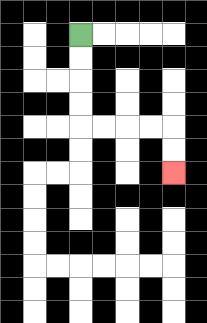{'start': '[3, 1]', 'end': '[7, 7]', 'path_directions': 'D,D,D,D,R,R,R,R,D,D', 'path_coordinates': '[[3, 1], [3, 2], [3, 3], [3, 4], [3, 5], [4, 5], [5, 5], [6, 5], [7, 5], [7, 6], [7, 7]]'}